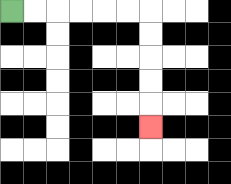{'start': '[0, 0]', 'end': '[6, 5]', 'path_directions': 'R,R,R,R,R,R,D,D,D,D,D', 'path_coordinates': '[[0, 0], [1, 0], [2, 0], [3, 0], [4, 0], [5, 0], [6, 0], [6, 1], [6, 2], [6, 3], [6, 4], [6, 5]]'}